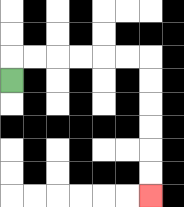{'start': '[0, 3]', 'end': '[6, 8]', 'path_directions': 'U,R,R,R,R,R,R,D,D,D,D,D,D', 'path_coordinates': '[[0, 3], [0, 2], [1, 2], [2, 2], [3, 2], [4, 2], [5, 2], [6, 2], [6, 3], [6, 4], [6, 5], [6, 6], [6, 7], [6, 8]]'}